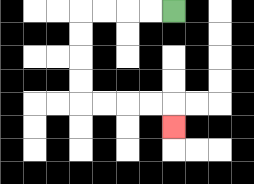{'start': '[7, 0]', 'end': '[7, 5]', 'path_directions': 'L,L,L,L,D,D,D,D,R,R,R,R,D', 'path_coordinates': '[[7, 0], [6, 0], [5, 0], [4, 0], [3, 0], [3, 1], [3, 2], [3, 3], [3, 4], [4, 4], [5, 4], [6, 4], [7, 4], [7, 5]]'}